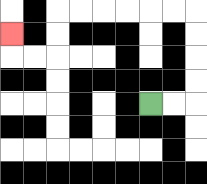{'start': '[6, 4]', 'end': '[0, 1]', 'path_directions': 'R,R,U,U,U,U,L,L,L,L,L,L,D,D,L,L,U', 'path_coordinates': '[[6, 4], [7, 4], [8, 4], [8, 3], [8, 2], [8, 1], [8, 0], [7, 0], [6, 0], [5, 0], [4, 0], [3, 0], [2, 0], [2, 1], [2, 2], [1, 2], [0, 2], [0, 1]]'}